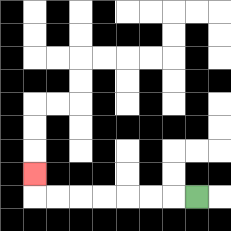{'start': '[8, 8]', 'end': '[1, 7]', 'path_directions': 'L,L,L,L,L,L,L,U', 'path_coordinates': '[[8, 8], [7, 8], [6, 8], [5, 8], [4, 8], [3, 8], [2, 8], [1, 8], [1, 7]]'}